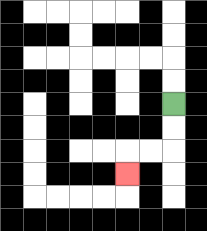{'start': '[7, 4]', 'end': '[5, 7]', 'path_directions': 'D,D,L,L,D', 'path_coordinates': '[[7, 4], [7, 5], [7, 6], [6, 6], [5, 6], [5, 7]]'}